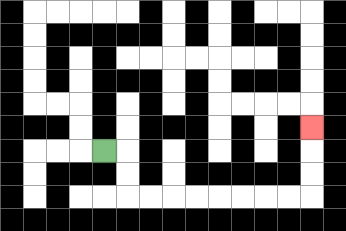{'start': '[4, 6]', 'end': '[13, 5]', 'path_directions': 'R,D,D,R,R,R,R,R,R,R,R,U,U,U', 'path_coordinates': '[[4, 6], [5, 6], [5, 7], [5, 8], [6, 8], [7, 8], [8, 8], [9, 8], [10, 8], [11, 8], [12, 8], [13, 8], [13, 7], [13, 6], [13, 5]]'}